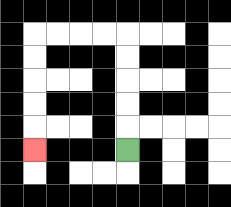{'start': '[5, 6]', 'end': '[1, 6]', 'path_directions': 'U,U,U,U,U,L,L,L,L,D,D,D,D,D', 'path_coordinates': '[[5, 6], [5, 5], [5, 4], [5, 3], [5, 2], [5, 1], [4, 1], [3, 1], [2, 1], [1, 1], [1, 2], [1, 3], [1, 4], [1, 5], [1, 6]]'}